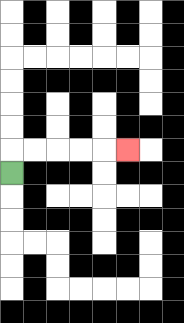{'start': '[0, 7]', 'end': '[5, 6]', 'path_directions': 'U,R,R,R,R,R', 'path_coordinates': '[[0, 7], [0, 6], [1, 6], [2, 6], [3, 6], [4, 6], [5, 6]]'}